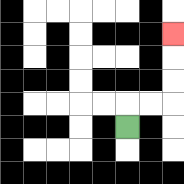{'start': '[5, 5]', 'end': '[7, 1]', 'path_directions': 'U,R,R,U,U,U', 'path_coordinates': '[[5, 5], [5, 4], [6, 4], [7, 4], [7, 3], [7, 2], [7, 1]]'}